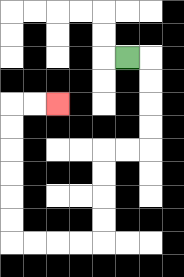{'start': '[5, 2]', 'end': '[2, 4]', 'path_directions': 'R,D,D,D,D,L,L,D,D,D,D,L,L,L,L,U,U,U,U,U,U,R,R', 'path_coordinates': '[[5, 2], [6, 2], [6, 3], [6, 4], [6, 5], [6, 6], [5, 6], [4, 6], [4, 7], [4, 8], [4, 9], [4, 10], [3, 10], [2, 10], [1, 10], [0, 10], [0, 9], [0, 8], [0, 7], [0, 6], [0, 5], [0, 4], [1, 4], [2, 4]]'}